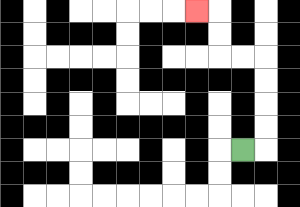{'start': '[10, 6]', 'end': '[8, 0]', 'path_directions': 'R,U,U,U,U,L,L,U,U,L', 'path_coordinates': '[[10, 6], [11, 6], [11, 5], [11, 4], [11, 3], [11, 2], [10, 2], [9, 2], [9, 1], [9, 0], [8, 0]]'}